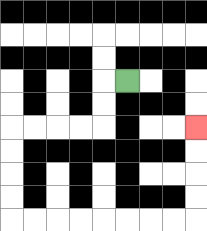{'start': '[5, 3]', 'end': '[8, 5]', 'path_directions': 'L,D,D,L,L,L,L,D,D,D,D,R,R,R,R,R,R,R,R,U,U,U,U', 'path_coordinates': '[[5, 3], [4, 3], [4, 4], [4, 5], [3, 5], [2, 5], [1, 5], [0, 5], [0, 6], [0, 7], [0, 8], [0, 9], [1, 9], [2, 9], [3, 9], [4, 9], [5, 9], [6, 9], [7, 9], [8, 9], [8, 8], [8, 7], [8, 6], [8, 5]]'}